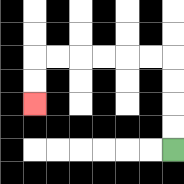{'start': '[7, 6]', 'end': '[1, 4]', 'path_directions': 'U,U,U,U,L,L,L,L,L,L,D,D', 'path_coordinates': '[[7, 6], [7, 5], [7, 4], [7, 3], [7, 2], [6, 2], [5, 2], [4, 2], [3, 2], [2, 2], [1, 2], [1, 3], [1, 4]]'}